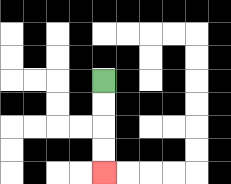{'start': '[4, 3]', 'end': '[4, 7]', 'path_directions': 'D,D,D,D', 'path_coordinates': '[[4, 3], [4, 4], [4, 5], [4, 6], [4, 7]]'}